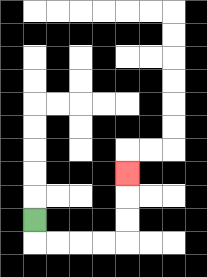{'start': '[1, 9]', 'end': '[5, 7]', 'path_directions': 'D,R,R,R,R,U,U,U', 'path_coordinates': '[[1, 9], [1, 10], [2, 10], [3, 10], [4, 10], [5, 10], [5, 9], [5, 8], [5, 7]]'}